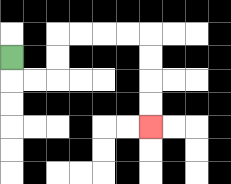{'start': '[0, 2]', 'end': '[6, 5]', 'path_directions': 'D,R,R,U,U,R,R,R,R,D,D,D,D', 'path_coordinates': '[[0, 2], [0, 3], [1, 3], [2, 3], [2, 2], [2, 1], [3, 1], [4, 1], [5, 1], [6, 1], [6, 2], [6, 3], [6, 4], [6, 5]]'}